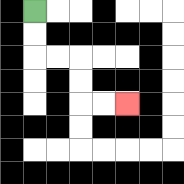{'start': '[1, 0]', 'end': '[5, 4]', 'path_directions': 'D,D,R,R,D,D,R,R', 'path_coordinates': '[[1, 0], [1, 1], [1, 2], [2, 2], [3, 2], [3, 3], [3, 4], [4, 4], [5, 4]]'}